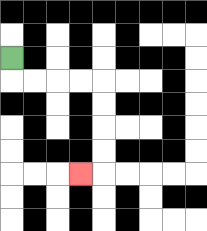{'start': '[0, 2]', 'end': '[3, 7]', 'path_directions': 'D,R,R,R,R,D,D,D,D,L', 'path_coordinates': '[[0, 2], [0, 3], [1, 3], [2, 3], [3, 3], [4, 3], [4, 4], [4, 5], [4, 6], [4, 7], [3, 7]]'}